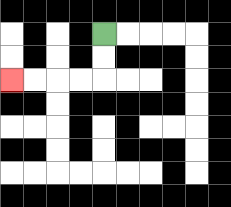{'start': '[4, 1]', 'end': '[0, 3]', 'path_directions': 'D,D,L,L,L,L', 'path_coordinates': '[[4, 1], [4, 2], [4, 3], [3, 3], [2, 3], [1, 3], [0, 3]]'}